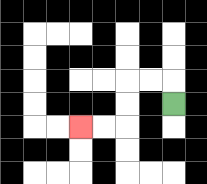{'start': '[7, 4]', 'end': '[3, 5]', 'path_directions': 'U,L,L,D,D,L,L', 'path_coordinates': '[[7, 4], [7, 3], [6, 3], [5, 3], [5, 4], [5, 5], [4, 5], [3, 5]]'}